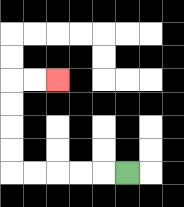{'start': '[5, 7]', 'end': '[2, 3]', 'path_directions': 'L,L,L,L,L,U,U,U,U,R,R', 'path_coordinates': '[[5, 7], [4, 7], [3, 7], [2, 7], [1, 7], [0, 7], [0, 6], [0, 5], [0, 4], [0, 3], [1, 3], [2, 3]]'}